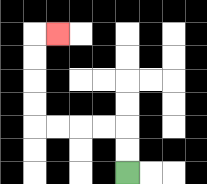{'start': '[5, 7]', 'end': '[2, 1]', 'path_directions': 'U,U,L,L,L,L,U,U,U,U,R', 'path_coordinates': '[[5, 7], [5, 6], [5, 5], [4, 5], [3, 5], [2, 5], [1, 5], [1, 4], [1, 3], [1, 2], [1, 1], [2, 1]]'}